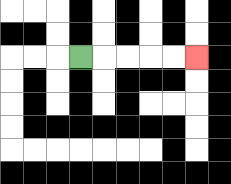{'start': '[3, 2]', 'end': '[8, 2]', 'path_directions': 'R,R,R,R,R', 'path_coordinates': '[[3, 2], [4, 2], [5, 2], [6, 2], [7, 2], [8, 2]]'}